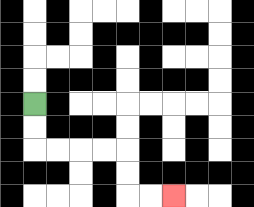{'start': '[1, 4]', 'end': '[7, 8]', 'path_directions': 'D,D,R,R,R,R,D,D,R,R', 'path_coordinates': '[[1, 4], [1, 5], [1, 6], [2, 6], [3, 6], [4, 6], [5, 6], [5, 7], [5, 8], [6, 8], [7, 8]]'}